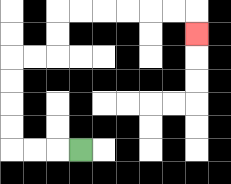{'start': '[3, 6]', 'end': '[8, 1]', 'path_directions': 'L,L,L,U,U,U,U,R,R,U,U,R,R,R,R,R,R,D', 'path_coordinates': '[[3, 6], [2, 6], [1, 6], [0, 6], [0, 5], [0, 4], [0, 3], [0, 2], [1, 2], [2, 2], [2, 1], [2, 0], [3, 0], [4, 0], [5, 0], [6, 0], [7, 0], [8, 0], [8, 1]]'}